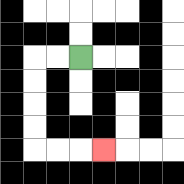{'start': '[3, 2]', 'end': '[4, 6]', 'path_directions': 'L,L,D,D,D,D,R,R,R', 'path_coordinates': '[[3, 2], [2, 2], [1, 2], [1, 3], [1, 4], [1, 5], [1, 6], [2, 6], [3, 6], [4, 6]]'}